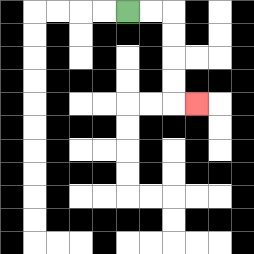{'start': '[5, 0]', 'end': '[8, 4]', 'path_directions': 'R,R,D,D,D,D,R', 'path_coordinates': '[[5, 0], [6, 0], [7, 0], [7, 1], [7, 2], [7, 3], [7, 4], [8, 4]]'}